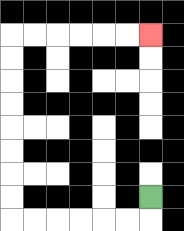{'start': '[6, 8]', 'end': '[6, 1]', 'path_directions': 'D,L,L,L,L,L,L,U,U,U,U,U,U,U,U,R,R,R,R,R,R', 'path_coordinates': '[[6, 8], [6, 9], [5, 9], [4, 9], [3, 9], [2, 9], [1, 9], [0, 9], [0, 8], [0, 7], [0, 6], [0, 5], [0, 4], [0, 3], [0, 2], [0, 1], [1, 1], [2, 1], [3, 1], [4, 1], [5, 1], [6, 1]]'}